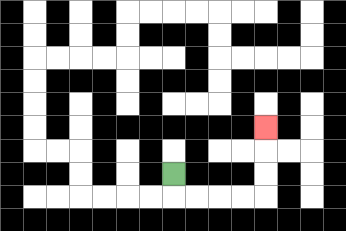{'start': '[7, 7]', 'end': '[11, 5]', 'path_directions': 'D,R,R,R,R,U,U,U', 'path_coordinates': '[[7, 7], [7, 8], [8, 8], [9, 8], [10, 8], [11, 8], [11, 7], [11, 6], [11, 5]]'}